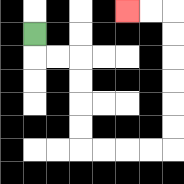{'start': '[1, 1]', 'end': '[5, 0]', 'path_directions': 'D,R,R,D,D,D,D,R,R,R,R,U,U,U,U,U,U,L,L', 'path_coordinates': '[[1, 1], [1, 2], [2, 2], [3, 2], [3, 3], [3, 4], [3, 5], [3, 6], [4, 6], [5, 6], [6, 6], [7, 6], [7, 5], [7, 4], [7, 3], [7, 2], [7, 1], [7, 0], [6, 0], [5, 0]]'}